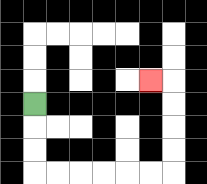{'start': '[1, 4]', 'end': '[6, 3]', 'path_directions': 'D,D,D,R,R,R,R,R,R,U,U,U,U,L', 'path_coordinates': '[[1, 4], [1, 5], [1, 6], [1, 7], [2, 7], [3, 7], [4, 7], [5, 7], [6, 7], [7, 7], [7, 6], [7, 5], [7, 4], [7, 3], [6, 3]]'}